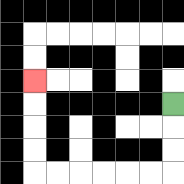{'start': '[7, 4]', 'end': '[1, 3]', 'path_directions': 'D,D,D,L,L,L,L,L,L,U,U,U,U', 'path_coordinates': '[[7, 4], [7, 5], [7, 6], [7, 7], [6, 7], [5, 7], [4, 7], [3, 7], [2, 7], [1, 7], [1, 6], [1, 5], [1, 4], [1, 3]]'}